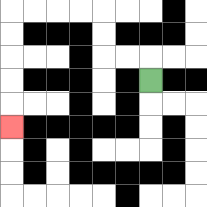{'start': '[6, 3]', 'end': '[0, 5]', 'path_directions': 'U,L,L,U,U,L,L,L,L,D,D,D,D,D', 'path_coordinates': '[[6, 3], [6, 2], [5, 2], [4, 2], [4, 1], [4, 0], [3, 0], [2, 0], [1, 0], [0, 0], [0, 1], [0, 2], [0, 3], [0, 4], [0, 5]]'}